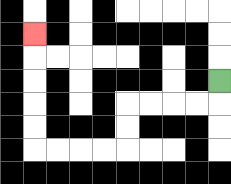{'start': '[9, 3]', 'end': '[1, 1]', 'path_directions': 'D,L,L,L,L,D,D,L,L,L,L,U,U,U,U,U', 'path_coordinates': '[[9, 3], [9, 4], [8, 4], [7, 4], [6, 4], [5, 4], [5, 5], [5, 6], [4, 6], [3, 6], [2, 6], [1, 6], [1, 5], [1, 4], [1, 3], [1, 2], [1, 1]]'}